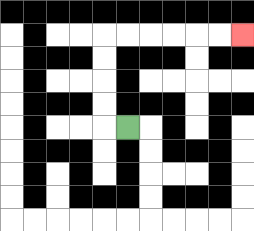{'start': '[5, 5]', 'end': '[10, 1]', 'path_directions': 'L,U,U,U,U,R,R,R,R,R,R', 'path_coordinates': '[[5, 5], [4, 5], [4, 4], [4, 3], [4, 2], [4, 1], [5, 1], [6, 1], [7, 1], [8, 1], [9, 1], [10, 1]]'}